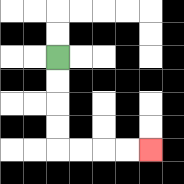{'start': '[2, 2]', 'end': '[6, 6]', 'path_directions': 'D,D,D,D,R,R,R,R', 'path_coordinates': '[[2, 2], [2, 3], [2, 4], [2, 5], [2, 6], [3, 6], [4, 6], [5, 6], [6, 6]]'}